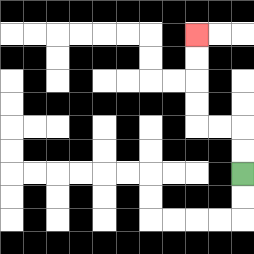{'start': '[10, 7]', 'end': '[8, 1]', 'path_directions': 'U,U,L,L,U,U,U,U', 'path_coordinates': '[[10, 7], [10, 6], [10, 5], [9, 5], [8, 5], [8, 4], [8, 3], [8, 2], [8, 1]]'}